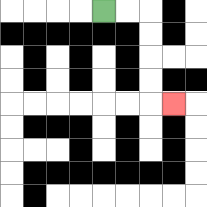{'start': '[4, 0]', 'end': '[7, 4]', 'path_directions': 'R,R,D,D,D,D,R', 'path_coordinates': '[[4, 0], [5, 0], [6, 0], [6, 1], [6, 2], [6, 3], [6, 4], [7, 4]]'}